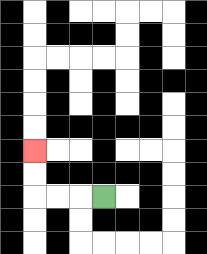{'start': '[4, 8]', 'end': '[1, 6]', 'path_directions': 'L,L,L,U,U', 'path_coordinates': '[[4, 8], [3, 8], [2, 8], [1, 8], [1, 7], [1, 6]]'}